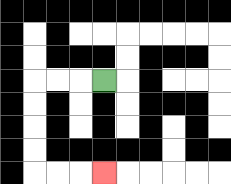{'start': '[4, 3]', 'end': '[4, 7]', 'path_directions': 'L,L,L,D,D,D,D,R,R,R', 'path_coordinates': '[[4, 3], [3, 3], [2, 3], [1, 3], [1, 4], [1, 5], [1, 6], [1, 7], [2, 7], [3, 7], [4, 7]]'}